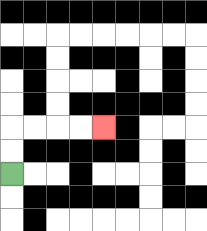{'start': '[0, 7]', 'end': '[4, 5]', 'path_directions': 'U,U,R,R,R,R', 'path_coordinates': '[[0, 7], [0, 6], [0, 5], [1, 5], [2, 5], [3, 5], [4, 5]]'}